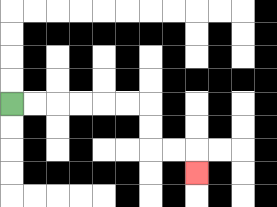{'start': '[0, 4]', 'end': '[8, 7]', 'path_directions': 'R,R,R,R,R,R,D,D,R,R,D', 'path_coordinates': '[[0, 4], [1, 4], [2, 4], [3, 4], [4, 4], [5, 4], [6, 4], [6, 5], [6, 6], [7, 6], [8, 6], [8, 7]]'}